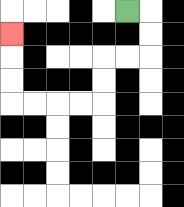{'start': '[5, 0]', 'end': '[0, 1]', 'path_directions': 'R,D,D,L,L,D,D,L,L,L,L,U,U,U', 'path_coordinates': '[[5, 0], [6, 0], [6, 1], [6, 2], [5, 2], [4, 2], [4, 3], [4, 4], [3, 4], [2, 4], [1, 4], [0, 4], [0, 3], [0, 2], [0, 1]]'}